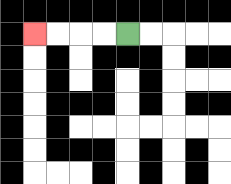{'start': '[5, 1]', 'end': '[1, 1]', 'path_directions': 'L,L,L,L', 'path_coordinates': '[[5, 1], [4, 1], [3, 1], [2, 1], [1, 1]]'}